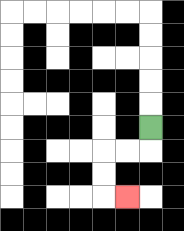{'start': '[6, 5]', 'end': '[5, 8]', 'path_directions': 'D,L,L,D,D,R', 'path_coordinates': '[[6, 5], [6, 6], [5, 6], [4, 6], [4, 7], [4, 8], [5, 8]]'}